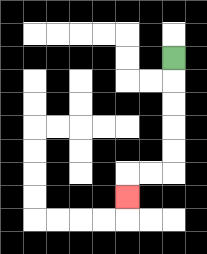{'start': '[7, 2]', 'end': '[5, 8]', 'path_directions': 'D,D,D,D,D,L,L,D', 'path_coordinates': '[[7, 2], [7, 3], [7, 4], [7, 5], [7, 6], [7, 7], [6, 7], [5, 7], [5, 8]]'}